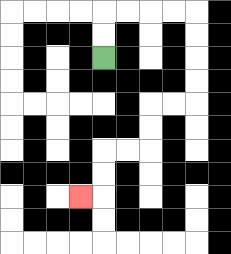{'start': '[4, 2]', 'end': '[3, 8]', 'path_directions': 'U,U,R,R,R,R,D,D,D,D,L,L,D,D,L,L,D,D,L', 'path_coordinates': '[[4, 2], [4, 1], [4, 0], [5, 0], [6, 0], [7, 0], [8, 0], [8, 1], [8, 2], [8, 3], [8, 4], [7, 4], [6, 4], [6, 5], [6, 6], [5, 6], [4, 6], [4, 7], [4, 8], [3, 8]]'}